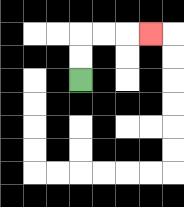{'start': '[3, 3]', 'end': '[6, 1]', 'path_directions': 'U,U,R,R,R', 'path_coordinates': '[[3, 3], [3, 2], [3, 1], [4, 1], [5, 1], [6, 1]]'}